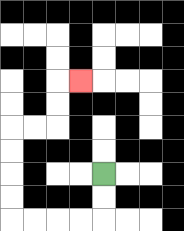{'start': '[4, 7]', 'end': '[3, 3]', 'path_directions': 'D,D,L,L,L,L,U,U,U,U,R,R,U,U,R', 'path_coordinates': '[[4, 7], [4, 8], [4, 9], [3, 9], [2, 9], [1, 9], [0, 9], [0, 8], [0, 7], [0, 6], [0, 5], [1, 5], [2, 5], [2, 4], [2, 3], [3, 3]]'}